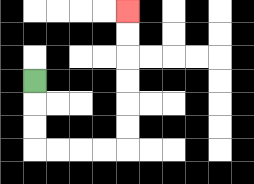{'start': '[1, 3]', 'end': '[5, 0]', 'path_directions': 'D,D,D,R,R,R,R,U,U,U,U,U,U', 'path_coordinates': '[[1, 3], [1, 4], [1, 5], [1, 6], [2, 6], [3, 6], [4, 6], [5, 6], [5, 5], [5, 4], [5, 3], [5, 2], [5, 1], [5, 0]]'}